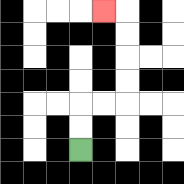{'start': '[3, 6]', 'end': '[4, 0]', 'path_directions': 'U,U,R,R,U,U,U,U,L', 'path_coordinates': '[[3, 6], [3, 5], [3, 4], [4, 4], [5, 4], [5, 3], [5, 2], [5, 1], [5, 0], [4, 0]]'}